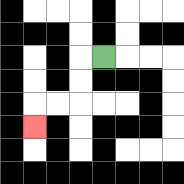{'start': '[4, 2]', 'end': '[1, 5]', 'path_directions': 'L,D,D,L,L,D', 'path_coordinates': '[[4, 2], [3, 2], [3, 3], [3, 4], [2, 4], [1, 4], [1, 5]]'}